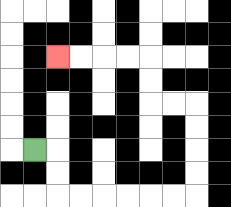{'start': '[1, 6]', 'end': '[2, 2]', 'path_directions': 'R,D,D,R,R,R,R,R,R,U,U,U,U,L,L,U,U,L,L,L,L', 'path_coordinates': '[[1, 6], [2, 6], [2, 7], [2, 8], [3, 8], [4, 8], [5, 8], [6, 8], [7, 8], [8, 8], [8, 7], [8, 6], [8, 5], [8, 4], [7, 4], [6, 4], [6, 3], [6, 2], [5, 2], [4, 2], [3, 2], [2, 2]]'}